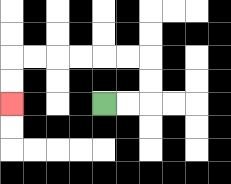{'start': '[4, 4]', 'end': '[0, 4]', 'path_directions': 'R,R,U,U,L,L,L,L,L,L,D,D', 'path_coordinates': '[[4, 4], [5, 4], [6, 4], [6, 3], [6, 2], [5, 2], [4, 2], [3, 2], [2, 2], [1, 2], [0, 2], [0, 3], [0, 4]]'}